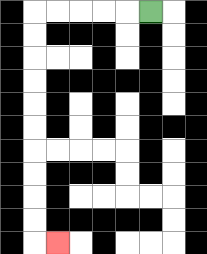{'start': '[6, 0]', 'end': '[2, 10]', 'path_directions': 'L,L,L,L,L,D,D,D,D,D,D,D,D,D,D,R', 'path_coordinates': '[[6, 0], [5, 0], [4, 0], [3, 0], [2, 0], [1, 0], [1, 1], [1, 2], [1, 3], [1, 4], [1, 5], [1, 6], [1, 7], [1, 8], [1, 9], [1, 10], [2, 10]]'}